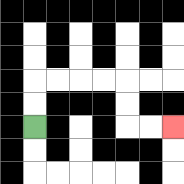{'start': '[1, 5]', 'end': '[7, 5]', 'path_directions': 'U,U,R,R,R,R,D,D,R,R', 'path_coordinates': '[[1, 5], [1, 4], [1, 3], [2, 3], [3, 3], [4, 3], [5, 3], [5, 4], [5, 5], [6, 5], [7, 5]]'}